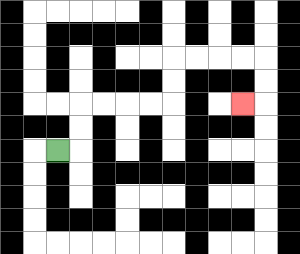{'start': '[2, 6]', 'end': '[10, 4]', 'path_directions': 'R,U,U,R,R,R,R,U,U,R,R,R,R,D,D,L', 'path_coordinates': '[[2, 6], [3, 6], [3, 5], [3, 4], [4, 4], [5, 4], [6, 4], [7, 4], [7, 3], [7, 2], [8, 2], [9, 2], [10, 2], [11, 2], [11, 3], [11, 4], [10, 4]]'}